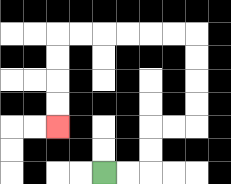{'start': '[4, 7]', 'end': '[2, 5]', 'path_directions': 'R,R,U,U,R,R,U,U,U,U,L,L,L,L,L,L,D,D,D,D', 'path_coordinates': '[[4, 7], [5, 7], [6, 7], [6, 6], [6, 5], [7, 5], [8, 5], [8, 4], [8, 3], [8, 2], [8, 1], [7, 1], [6, 1], [5, 1], [4, 1], [3, 1], [2, 1], [2, 2], [2, 3], [2, 4], [2, 5]]'}